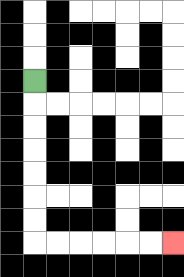{'start': '[1, 3]', 'end': '[7, 10]', 'path_directions': 'D,D,D,D,D,D,D,R,R,R,R,R,R', 'path_coordinates': '[[1, 3], [1, 4], [1, 5], [1, 6], [1, 7], [1, 8], [1, 9], [1, 10], [2, 10], [3, 10], [4, 10], [5, 10], [6, 10], [7, 10]]'}